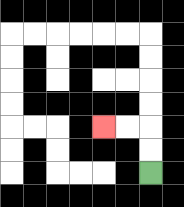{'start': '[6, 7]', 'end': '[4, 5]', 'path_directions': 'U,U,L,L', 'path_coordinates': '[[6, 7], [6, 6], [6, 5], [5, 5], [4, 5]]'}